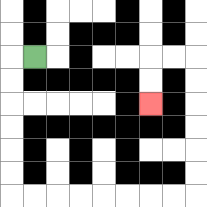{'start': '[1, 2]', 'end': '[6, 4]', 'path_directions': 'L,D,D,D,D,D,D,R,R,R,R,R,R,R,R,U,U,U,U,U,U,L,L,D,D', 'path_coordinates': '[[1, 2], [0, 2], [0, 3], [0, 4], [0, 5], [0, 6], [0, 7], [0, 8], [1, 8], [2, 8], [3, 8], [4, 8], [5, 8], [6, 8], [7, 8], [8, 8], [8, 7], [8, 6], [8, 5], [8, 4], [8, 3], [8, 2], [7, 2], [6, 2], [6, 3], [6, 4]]'}